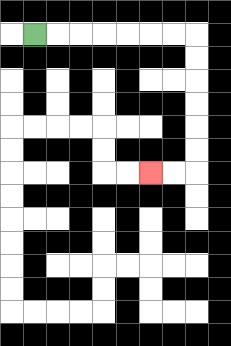{'start': '[1, 1]', 'end': '[6, 7]', 'path_directions': 'R,R,R,R,R,R,R,D,D,D,D,D,D,L,L', 'path_coordinates': '[[1, 1], [2, 1], [3, 1], [4, 1], [5, 1], [6, 1], [7, 1], [8, 1], [8, 2], [8, 3], [8, 4], [8, 5], [8, 6], [8, 7], [7, 7], [6, 7]]'}